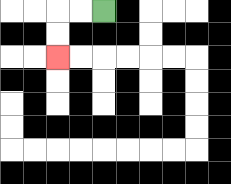{'start': '[4, 0]', 'end': '[2, 2]', 'path_directions': 'L,L,D,D', 'path_coordinates': '[[4, 0], [3, 0], [2, 0], [2, 1], [2, 2]]'}